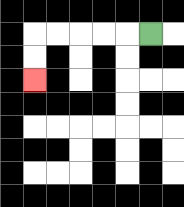{'start': '[6, 1]', 'end': '[1, 3]', 'path_directions': 'L,L,L,L,L,D,D', 'path_coordinates': '[[6, 1], [5, 1], [4, 1], [3, 1], [2, 1], [1, 1], [1, 2], [1, 3]]'}